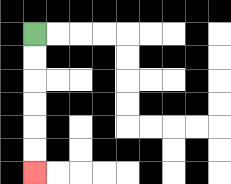{'start': '[1, 1]', 'end': '[1, 7]', 'path_directions': 'D,D,D,D,D,D', 'path_coordinates': '[[1, 1], [1, 2], [1, 3], [1, 4], [1, 5], [1, 6], [1, 7]]'}